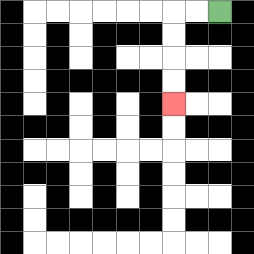{'start': '[9, 0]', 'end': '[7, 4]', 'path_directions': 'L,L,D,D,D,D', 'path_coordinates': '[[9, 0], [8, 0], [7, 0], [7, 1], [7, 2], [7, 3], [7, 4]]'}